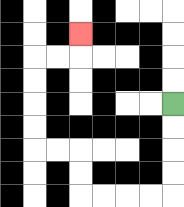{'start': '[7, 4]', 'end': '[3, 1]', 'path_directions': 'D,D,D,D,L,L,L,L,U,U,L,L,U,U,U,U,R,R,U', 'path_coordinates': '[[7, 4], [7, 5], [7, 6], [7, 7], [7, 8], [6, 8], [5, 8], [4, 8], [3, 8], [3, 7], [3, 6], [2, 6], [1, 6], [1, 5], [1, 4], [1, 3], [1, 2], [2, 2], [3, 2], [3, 1]]'}